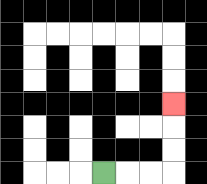{'start': '[4, 7]', 'end': '[7, 4]', 'path_directions': 'R,R,R,U,U,U', 'path_coordinates': '[[4, 7], [5, 7], [6, 7], [7, 7], [7, 6], [7, 5], [7, 4]]'}